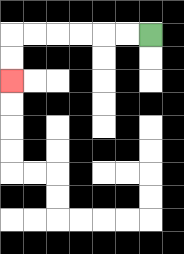{'start': '[6, 1]', 'end': '[0, 3]', 'path_directions': 'L,L,L,L,L,L,D,D', 'path_coordinates': '[[6, 1], [5, 1], [4, 1], [3, 1], [2, 1], [1, 1], [0, 1], [0, 2], [0, 3]]'}